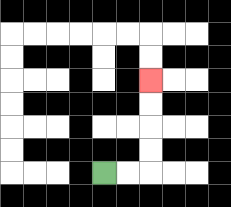{'start': '[4, 7]', 'end': '[6, 3]', 'path_directions': 'R,R,U,U,U,U', 'path_coordinates': '[[4, 7], [5, 7], [6, 7], [6, 6], [6, 5], [6, 4], [6, 3]]'}